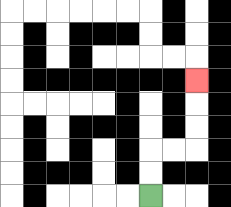{'start': '[6, 8]', 'end': '[8, 3]', 'path_directions': 'U,U,R,R,U,U,U', 'path_coordinates': '[[6, 8], [6, 7], [6, 6], [7, 6], [8, 6], [8, 5], [8, 4], [8, 3]]'}